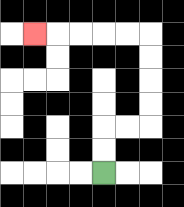{'start': '[4, 7]', 'end': '[1, 1]', 'path_directions': 'U,U,R,R,U,U,U,U,L,L,L,L,L', 'path_coordinates': '[[4, 7], [4, 6], [4, 5], [5, 5], [6, 5], [6, 4], [6, 3], [6, 2], [6, 1], [5, 1], [4, 1], [3, 1], [2, 1], [1, 1]]'}